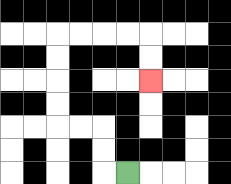{'start': '[5, 7]', 'end': '[6, 3]', 'path_directions': 'L,U,U,L,L,U,U,U,U,R,R,R,R,D,D', 'path_coordinates': '[[5, 7], [4, 7], [4, 6], [4, 5], [3, 5], [2, 5], [2, 4], [2, 3], [2, 2], [2, 1], [3, 1], [4, 1], [5, 1], [6, 1], [6, 2], [6, 3]]'}